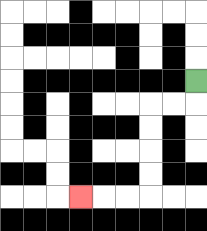{'start': '[8, 3]', 'end': '[3, 8]', 'path_directions': 'D,L,L,D,D,D,D,L,L,L', 'path_coordinates': '[[8, 3], [8, 4], [7, 4], [6, 4], [6, 5], [6, 6], [6, 7], [6, 8], [5, 8], [4, 8], [3, 8]]'}